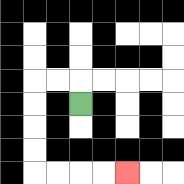{'start': '[3, 4]', 'end': '[5, 7]', 'path_directions': 'U,L,L,D,D,D,D,R,R,R,R', 'path_coordinates': '[[3, 4], [3, 3], [2, 3], [1, 3], [1, 4], [1, 5], [1, 6], [1, 7], [2, 7], [3, 7], [4, 7], [5, 7]]'}